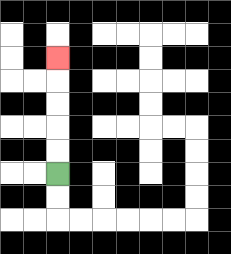{'start': '[2, 7]', 'end': '[2, 2]', 'path_directions': 'U,U,U,U,U', 'path_coordinates': '[[2, 7], [2, 6], [2, 5], [2, 4], [2, 3], [2, 2]]'}